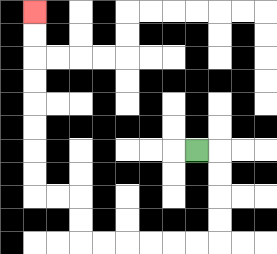{'start': '[8, 6]', 'end': '[1, 0]', 'path_directions': 'R,D,D,D,D,L,L,L,L,L,L,U,U,L,L,U,U,U,U,U,U,U,U', 'path_coordinates': '[[8, 6], [9, 6], [9, 7], [9, 8], [9, 9], [9, 10], [8, 10], [7, 10], [6, 10], [5, 10], [4, 10], [3, 10], [3, 9], [3, 8], [2, 8], [1, 8], [1, 7], [1, 6], [1, 5], [1, 4], [1, 3], [1, 2], [1, 1], [1, 0]]'}